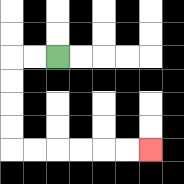{'start': '[2, 2]', 'end': '[6, 6]', 'path_directions': 'L,L,D,D,D,D,R,R,R,R,R,R', 'path_coordinates': '[[2, 2], [1, 2], [0, 2], [0, 3], [0, 4], [0, 5], [0, 6], [1, 6], [2, 6], [3, 6], [4, 6], [5, 6], [6, 6]]'}